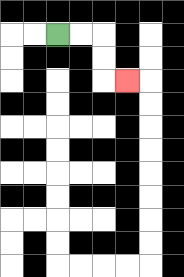{'start': '[2, 1]', 'end': '[5, 3]', 'path_directions': 'R,R,D,D,R', 'path_coordinates': '[[2, 1], [3, 1], [4, 1], [4, 2], [4, 3], [5, 3]]'}